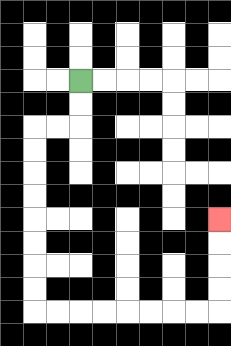{'start': '[3, 3]', 'end': '[9, 9]', 'path_directions': 'D,D,L,L,D,D,D,D,D,D,D,D,R,R,R,R,R,R,R,R,U,U,U,U', 'path_coordinates': '[[3, 3], [3, 4], [3, 5], [2, 5], [1, 5], [1, 6], [1, 7], [1, 8], [1, 9], [1, 10], [1, 11], [1, 12], [1, 13], [2, 13], [3, 13], [4, 13], [5, 13], [6, 13], [7, 13], [8, 13], [9, 13], [9, 12], [9, 11], [9, 10], [9, 9]]'}